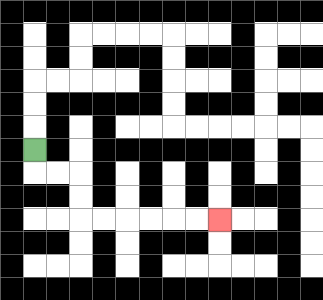{'start': '[1, 6]', 'end': '[9, 9]', 'path_directions': 'D,R,R,D,D,R,R,R,R,R,R', 'path_coordinates': '[[1, 6], [1, 7], [2, 7], [3, 7], [3, 8], [3, 9], [4, 9], [5, 9], [6, 9], [7, 9], [8, 9], [9, 9]]'}